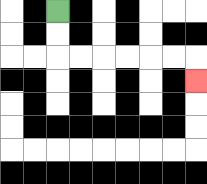{'start': '[2, 0]', 'end': '[8, 3]', 'path_directions': 'D,D,R,R,R,R,R,R,D', 'path_coordinates': '[[2, 0], [2, 1], [2, 2], [3, 2], [4, 2], [5, 2], [6, 2], [7, 2], [8, 2], [8, 3]]'}